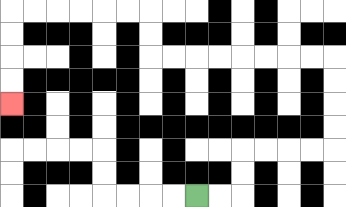{'start': '[8, 8]', 'end': '[0, 4]', 'path_directions': 'R,R,U,U,R,R,R,R,U,U,U,U,L,L,L,L,L,L,L,L,U,U,L,L,L,L,L,L,D,D,D,D', 'path_coordinates': '[[8, 8], [9, 8], [10, 8], [10, 7], [10, 6], [11, 6], [12, 6], [13, 6], [14, 6], [14, 5], [14, 4], [14, 3], [14, 2], [13, 2], [12, 2], [11, 2], [10, 2], [9, 2], [8, 2], [7, 2], [6, 2], [6, 1], [6, 0], [5, 0], [4, 0], [3, 0], [2, 0], [1, 0], [0, 0], [0, 1], [0, 2], [0, 3], [0, 4]]'}